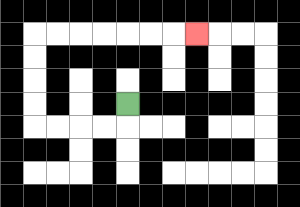{'start': '[5, 4]', 'end': '[8, 1]', 'path_directions': 'D,L,L,L,L,U,U,U,U,R,R,R,R,R,R,R', 'path_coordinates': '[[5, 4], [5, 5], [4, 5], [3, 5], [2, 5], [1, 5], [1, 4], [1, 3], [1, 2], [1, 1], [2, 1], [3, 1], [4, 1], [5, 1], [6, 1], [7, 1], [8, 1]]'}